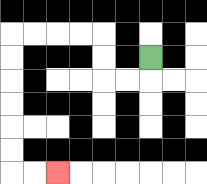{'start': '[6, 2]', 'end': '[2, 7]', 'path_directions': 'D,L,L,U,U,L,L,L,L,D,D,D,D,D,D,R,R', 'path_coordinates': '[[6, 2], [6, 3], [5, 3], [4, 3], [4, 2], [4, 1], [3, 1], [2, 1], [1, 1], [0, 1], [0, 2], [0, 3], [0, 4], [0, 5], [0, 6], [0, 7], [1, 7], [2, 7]]'}